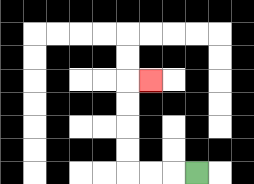{'start': '[8, 7]', 'end': '[6, 3]', 'path_directions': 'L,L,L,U,U,U,U,R', 'path_coordinates': '[[8, 7], [7, 7], [6, 7], [5, 7], [5, 6], [5, 5], [5, 4], [5, 3], [6, 3]]'}